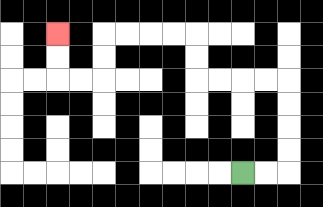{'start': '[10, 7]', 'end': '[2, 1]', 'path_directions': 'R,R,U,U,U,U,L,L,L,L,U,U,L,L,L,L,D,D,L,L,U,U', 'path_coordinates': '[[10, 7], [11, 7], [12, 7], [12, 6], [12, 5], [12, 4], [12, 3], [11, 3], [10, 3], [9, 3], [8, 3], [8, 2], [8, 1], [7, 1], [6, 1], [5, 1], [4, 1], [4, 2], [4, 3], [3, 3], [2, 3], [2, 2], [2, 1]]'}